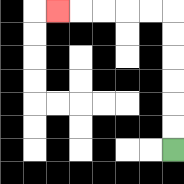{'start': '[7, 6]', 'end': '[2, 0]', 'path_directions': 'U,U,U,U,U,U,L,L,L,L,L', 'path_coordinates': '[[7, 6], [7, 5], [7, 4], [7, 3], [7, 2], [7, 1], [7, 0], [6, 0], [5, 0], [4, 0], [3, 0], [2, 0]]'}